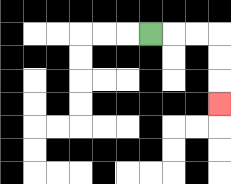{'start': '[6, 1]', 'end': '[9, 4]', 'path_directions': 'R,R,R,D,D,D', 'path_coordinates': '[[6, 1], [7, 1], [8, 1], [9, 1], [9, 2], [9, 3], [9, 4]]'}